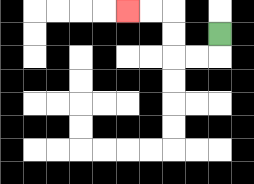{'start': '[9, 1]', 'end': '[5, 0]', 'path_directions': 'D,L,L,U,U,L,L', 'path_coordinates': '[[9, 1], [9, 2], [8, 2], [7, 2], [7, 1], [7, 0], [6, 0], [5, 0]]'}